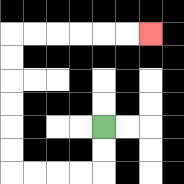{'start': '[4, 5]', 'end': '[6, 1]', 'path_directions': 'D,D,L,L,L,L,U,U,U,U,U,U,R,R,R,R,R,R', 'path_coordinates': '[[4, 5], [4, 6], [4, 7], [3, 7], [2, 7], [1, 7], [0, 7], [0, 6], [0, 5], [0, 4], [0, 3], [0, 2], [0, 1], [1, 1], [2, 1], [3, 1], [4, 1], [5, 1], [6, 1]]'}